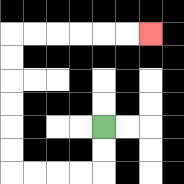{'start': '[4, 5]', 'end': '[6, 1]', 'path_directions': 'D,D,L,L,L,L,U,U,U,U,U,U,R,R,R,R,R,R', 'path_coordinates': '[[4, 5], [4, 6], [4, 7], [3, 7], [2, 7], [1, 7], [0, 7], [0, 6], [0, 5], [0, 4], [0, 3], [0, 2], [0, 1], [1, 1], [2, 1], [3, 1], [4, 1], [5, 1], [6, 1]]'}